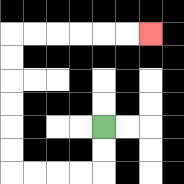{'start': '[4, 5]', 'end': '[6, 1]', 'path_directions': 'D,D,L,L,L,L,U,U,U,U,U,U,R,R,R,R,R,R', 'path_coordinates': '[[4, 5], [4, 6], [4, 7], [3, 7], [2, 7], [1, 7], [0, 7], [0, 6], [0, 5], [0, 4], [0, 3], [0, 2], [0, 1], [1, 1], [2, 1], [3, 1], [4, 1], [5, 1], [6, 1]]'}